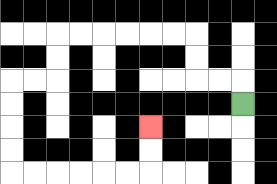{'start': '[10, 4]', 'end': '[6, 5]', 'path_directions': 'U,L,L,U,U,L,L,L,L,L,L,D,D,L,L,D,D,D,D,R,R,R,R,R,R,U,U', 'path_coordinates': '[[10, 4], [10, 3], [9, 3], [8, 3], [8, 2], [8, 1], [7, 1], [6, 1], [5, 1], [4, 1], [3, 1], [2, 1], [2, 2], [2, 3], [1, 3], [0, 3], [0, 4], [0, 5], [0, 6], [0, 7], [1, 7], [2, 7], [3, 7], [4, 7], [5, 7], [6, 7], [6, 6], [6, 5]]'}